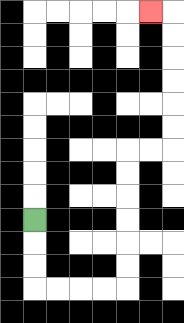{'start': '[1, 9]', 'end': '[6, 0]', 'path_directions': 'D,D,D,R,R,R,R,U,U,U,U,U,U,R,R,U,U,U,U,U,U,L', 'path_coordinates': '[[1, 9], [1, 10], [1, 11], [1, 12], [2, 12], [3, 12], [4, 12], [5, 12], [5, 11], [5, 10], [5, 9], [5, 8], [5, 7], [5, 6], [6, 6], [7, 6], [7, 5], [7, 4], [7, 3], [7, 2], [7, 1], [7, 0], [6, 0]]'}